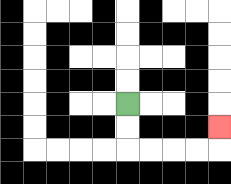{'start': '[5, 4]', 'end': '[9, 5]', 'path_directions': 'D,D,R,R,R,R,U', 'path_coordinates': '[[5, 4], [5, 5], [5, 6], [6, 6], [7, 6], [8, 6], [9, 6], [9, 5]]'}